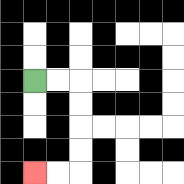{'start': '[1, 3]', 'end': '[1, 7]', 'path_directions': 'R,R,D,D,D,D,L,L', 'path_coordinates': '[[1, 3], [2, 3], [3, 3], [3, 4], [3, 5], [3, 6], [3, 7], [2, 7], [1, 7]]'}